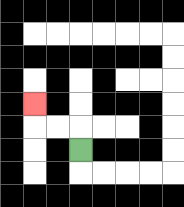{'start': '[3, 6]', 'end': '[1, 4]', 'path_directions': 'U,L,L,U', 'path_coordinates': '[[3, 6], [3, 5], [2, 5], [1, 5], [1, 4]]'}